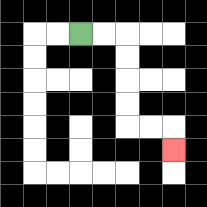{'start': '[3, 1]', 'end': '[7, 6]', 'path_directions': 'R,R,D,D,D,D,R,R,D', 'path_coordinates': '[[3, 1], [4, 1], [5, 1], [5, 2], [5, 3], [5, 4], [5, 5], [6, 5], [7, 5], [7, 6]]'}